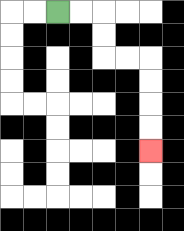{'start': '[2, 0]', 'end': '[6, 6]', 'path_directions': 'R,R,D,D,R,R,D,D,D,D', 'path_coordinates': '[[2, 0], [3, 0], [4, 0], [4, 1], [4, 2], [5, 2], [6, 2], [6, 3], [6, 4], [6, 5], [6, 6]]'}